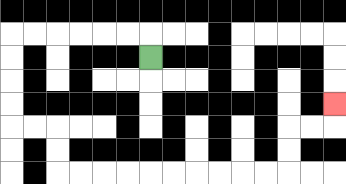{'start': '[6, 2]', 'end': '[14, 4]', 'path_directions': 'U,L,L,L,L,L,L,D,D,D,D,R,R,D,D,R,R,R,R,R,R,R,R,R,R,U,U,R,R,U', 'path_coordinates': '[[6, 2], [6, 1], [5, 1], [4, 1], [3, 1], [2, 1], [1, 1], [0, 1], [0, 2], [0, 3], [0, 4], [0, 5], [1, 5], [2, 5], [2, 6], [2, 7], [3, 7], [4, 7], [5, 7], [6, 7], [7, 7], [8, 7], [9, 7], [10, 7], [11, 7], [12, 7], [12, 6], [12, 5], [13, 5], [14, 5], [14, 4]]'}